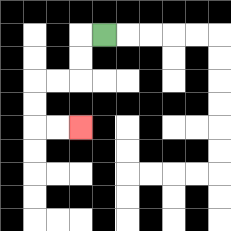{'start': '[4, 1]', 'end': '[3, 5]', 'path_directions': 'L,D,D,L,L,D,D,R,R', 'path_coordinates': '[[4, 1], [3, 1], [3, 2], [3, 3], [2, 3], [1, 3], [1, 4], [1, 5], [2, 5], [3, 5]]'}